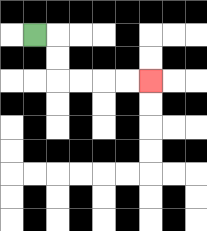{'start': '[1, 1]', 'end': '[6, 3]', 'path_directions': 'R,D,D,R,R,R,R', 'path_coordinates': '[[1, 1], [2, 1], [2, 2], [2, 3], [3, 3], [4, 3], [5, 3], [6, 3]]'}